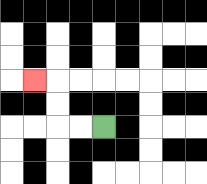{'start': '[4, 5]', 'end': '[1, 3]', 'path_directions': 'L,L,U,U,L', 'path_coordinates': '[[4, 5], [3, 5], [2, 5], [2, 4], [2, 3], [1, 3]]'}